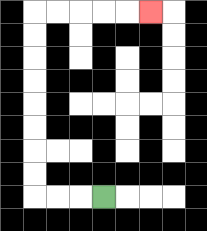{'start': '[4, 8]', 'end': '[6, 0]', 'path_directions': 'L,L,L,U,U,U,U,U,U,U,U,R,R,R,R,R', 'path_coordinates': '[[4, 8], [3, 8], [2, 8], [1, 8], [1, 7], [1, 6], [1, 5], [1, 4], [1, 3], [1, 2], [1, 1], [1, 0], [2, 0], [3, 0], [4, 0], [5, 0], [6, 0]]'}